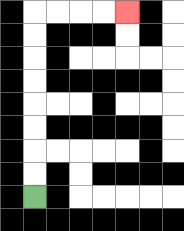{'start': '[1, 8]', 'end': '[5, 0]', 'path_directions': 'U,U,U,U,U,U,U,U,R,R,R,R', 'path_coordinates': '[[1, 8], [1, 7], [1, 6], [1, 5], [1, 4], [1, 3], [1, 2], [1, 1], [1, 0], [2, 0], [3, 0], [4, 0], [5, 0]]'}